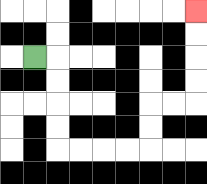{'start': '[1, 2]', 'end': '[8, 0]', 'path_directions': 'R,D,D,D,D,R,R,R,R,U,U,R,R,U,U,U,U', 'path_coordinates': '[[1, 2], [2, 2], [2, 3], [2, 4], [2, 5], [2, 6], [3, 6], [4, 6], [5, 6], [6, 6], [6, 5], [6, 4], [7, 4], [8, 4], [8, 3], [8, 2], [8, 1], [8, 0]]'}